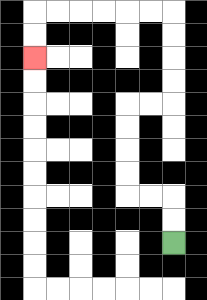{'start': '[7, 10]', 'end': '[1, 2]', 'path_directions': 'U,U,L,L,U,U,U,U,R,R,U,U,U,U,L,L,L,L,L,L,D,D', 'path_coordinates': '[[7, 10], [7, 9], [7, 8], [6, 8], [5, 8], [5, 7], [5, 6], [5, 5], [5, 4], [6, 4], [7, 4], [7, 3], [7, 2], [7, 1], [7, 0], [6, 0], [5, 0], [4, 0], [3, 0], [2, 0], [1, 0], [1, 1], [1, 2]]'}